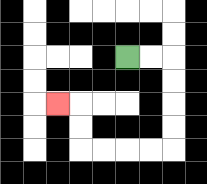{'start': '[5, 2]', 'end': '[2, 4]', 'path_directions': 'R,R,D,D,D,D,L,L,L,L,U,U,L', 'path_coordinates': '[[5, 2], [6, 2], [7, 2], [7, 3], [7, 4], [7, 5], [7, 6], [6, 6], [5, 6], [4, 6], [3, 6], [3, 5], [3, 4], [2, 4]]'}